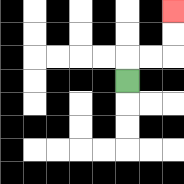{'start': '[5, 3]', 'end': '[7, 0]', 'path_directions': 'U,R,R,U,U', 'path_coordinates': '[[5, 3], [5, 2], [6, 2], [7, 2], [7, 1], [7, 0]]'}